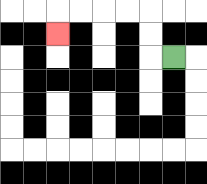{'start': '[7, 2]', 'end': '[2, 1]', 'path_directions': 'L,U,U,L,L,L,L,D', 'path_coordinates': '[[7, 2], [6, 2], [6, 1], [6, 0], [5, 0], [4, 0], [3, 0], [2, 0], [2, 1]]'}